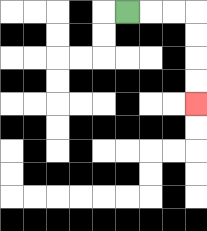{'start': '[5, 0]', 'end': '[8, 4]', 'path_directions': 'R,R,R,D,D,D,D', 'path_coordinates': '[[5, 0], [6, 0], [7, 0], [8, 0], [8, 1], [8, 2], [8, 3], [8, 4]]'}